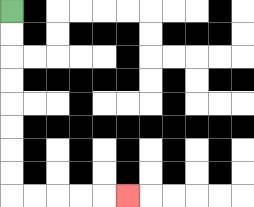{'start': '[0, 0]', 'end': '[5, 8]', 'path_directions': 'D,D,D,D,D,D,D,D,R,R,R,R,R', 'path_coordinates': '[[0, 0], [0, 1], [0, 2], [0, 3], [0, 4], [0, 5], [0, 6], [0, 7], [0, 8], [1, 8], [2, 8], [3, 8], [4, 8], [5, 8]]'}